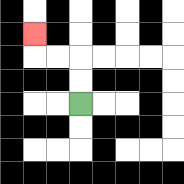{'start': '[3, 4]', 'end': '[1, 1]', 'path_directions': 'U,U,L,L,U', 'path_coordinates': '[[3, 4], [3, 3], [3, 2], [2, 2], [1, 2], [1, 1]]'}